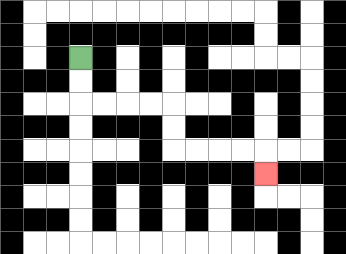{'start': '[3, 2]', 'end': '[11, 7]', 'path_directions': 'D,D,R,R,R,R,D,D,R,R,R,R,D', 'path_coordinates': '[[3, 2], [3, 3], [3, 4], [4, 4], [5, 4], [6, 4], [7, 4], [7, 5], [7, 6], [8, 6], [9, 6], [10, 6], [11, 6], [11, 7]]'}